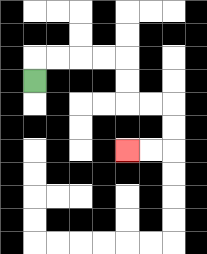{'start': '[1, 3]', 'end': '[5, 6]', 'path_directions': 'U,R,R,R,R,D,D,R,R,D,D,L,L', 'path_coordinates': '[[1, 3], [1, 2], [2, 2], [3, 2], [4, 2], [5, 2], [5, 3], [5, 4], [6, 4], [7, 4], [7, 5], [7, 6], [6, 6], [5, 6]]'}